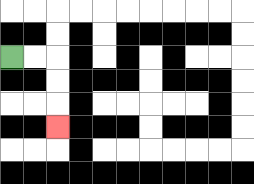{'start': '[0, 2]', 'end': '[2, 5]', 'path_directions': 'R,R,D,D,D', 'path_coordinates': '[[0, 2], [1, 2], [2, 2], [2, 3], [2, 4], [2, 5]]'}